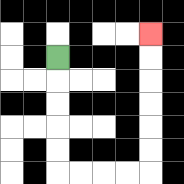{'start': '[2, 2]', 'end': '[6, 1]', 'path_directions': 'D,D,D,D,D,R,R,R,R,U,U,U,U,U,U', 'path_coordinates': '[[2, 2], [2, 3], [2, 4], [2, 5], [2, 6], [2, 7], [3, 7], [4, 7], [5, 7], [6, 7], [6, 6], [6, 5], [6, 4], [6, 3], [6, 2], [6, 1]]'}